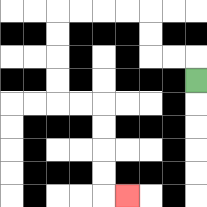{'start': '[8, 3]', 'end': '[5, 8]', 'path_directions': 'U,L,L,U,U,L,L,L,L,D,D,D,D,R,R,D,D,D,D,R', 'path_coordinates': '[[8, 3], [8, 2], [7, 2], [6, 2], [6, 1], [6, 0], [5, 0], [4, 0], [3, 0], [2, 0], [2, 1], [2, 2], [2, 3], [2, 4], [3, 4], [4, 4], [4, 5], [4, 6], [4, 7], [4, 8], [5, 8]]'}